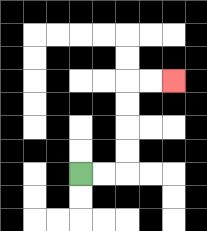{'start': '[3, 7]', 'end': '[7, 3]', 'path_directions': 'R,R,U,U,U,U,R,R', 'path_coordinates': '[[3, 7], [4, 7], [5, 7], [5, 6], [5, 5], [5, 4], [5, 3], [6, 3], [7, 3]]'}